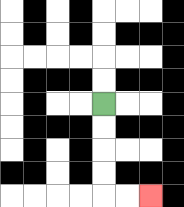{'start': '[4, 4]', 'end': '[6, 8]', 'path_directions': 'D,D,D,D,R,R', 'path_coordinates': '[[4, 4], [4, 5], [4, 6], [4, 7], [4, 8], [5, 8], [6, 8]]'}